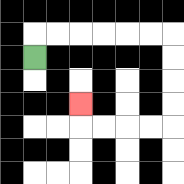{'start': '[1, 2]', 'end': '[3, 4]', 'path_directions': 'U,R,R,R,R,R,R,D,D,D,D,L,L,L,L,U', 'path_coordinates': '[[1, 2], [1, 1], [2, 1], [3, 1], [4, 1], [5, 1], [6, 1], [7, 1], [7, 2], [7, 3], [7, 4], [7, 5], [6, 5], [5, 5], [4, 5], [3, 5], [3, 4]]'}